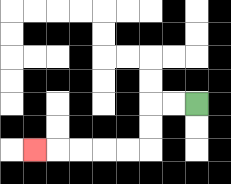{'start': '[8, 4]', 'end': '[1, 6]', 'path_directions': 'L,L,D,D,L,L,L,L,L', 'path_coordinates': '[[8, 4], [7, 4], [6, 4], [6, 5], [6, 6], [5, 6], [4, 6], [3, 6], [2, 6], [1, 6]]'}